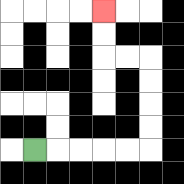{'start': '[1, 6]', 'end': '[4, 0]', 'path_directions': 'R,R,R,R,R,U,U,U,U,L,L,U,U', 'path_coordinates': '[[1, 6], [2, 6], [3, 6], [4, 6], [5, 6], [6, 6], [6, 5], [6, 4], [6, 3], [6, 2], [5, 2], [4, 2], [4, 1], [4, 0]]'}